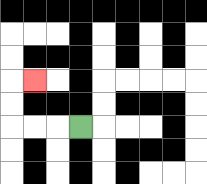{'start': '[3, 5]', 'end': '[1, 3]', 'path_directions': 'L,L,L,U,U,R', 'path_coordinates': '[[3, 5], [2, 5], [1, 5], [0, 5], [0, 4], [0, 3], [1, 3]]'}